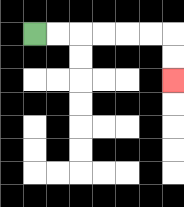{'start': '[1, 1]', 'end': '[7, 3]', 'path_directions': 'R,R,R,R,R,R,D,D', 'path_coordinates': '[[1, 1], [2, 1], [3, 1], [4, 1], [5, 1], [6, 1], [7, 1], [7, 2], [7, 3]]'}